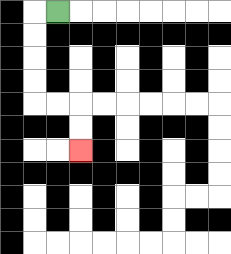{'start': '[2, 0]', 'end': '[3, 6]', 'path_directions': 'L,D,D,D,D,R,R,D,D', 'path_coordinates': '[[2, 0], [1, 0], [1, 1], [1, 2], [1, 3], [1, 4], [2, 4], [3, 4], [3, 5], [3, 6]]'}